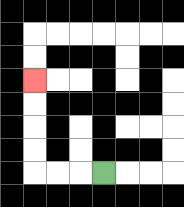{'start': '[4, 7]', 'end': '[1, 3]', 'path_directions': 'L,L,L,U,U,U,U', 'path_coordinates': '[[4, 7], [3, 7], [2, 7], [1, 7], [1, 6], [1, 5], [1, 4], [1, 3]]'}